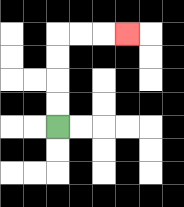{'start': '[2, 5]', 'end': '[5, 1]', 'path_directions': 'U,U,U,U,R,R,R', 'path_coordinates': '[[2, 5], [2, 4], [2, 3], [2, 2], [2, 1], [3, 1], [4, 1], [5, 1]]'}